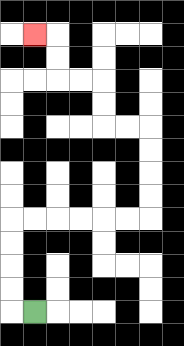{'start': '[1, 13]', 'end': '[1, 1]', 'path_directions': 'L,U,U,U,U,R,R,R,R,R,R,U,U,U,U,L,L,U,U,L,L,U,U,L', 'path_coordinates': '[[1, 13], [0, 13], [0, 12], [0, 11], [0, 10], [0, 9], [1, 9], [2, 9], [3, 9], [4, 9], [5, 9], [6, 9], [6, 8], [6, 7], [6, 6], [6, 5], [5, 5], [4, 5], [4, 4], [4, 3], [3, 3], [2, 3], [2, 2], [2, 1], [1, 1]]'}